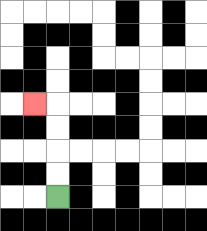{'start': '[2, 8]', 'end': '[1, 4]', 'path_directions': 'U,U,U,U,L', 'path_coordinates': '[[2, 8], [2, 7], [2, 6], [2, 5], [2, 4], [1, 4]]'}